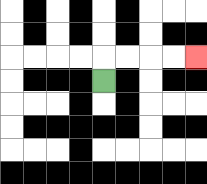{'start': '[4, 3]', 'end': '[8, 2]', 'path_directions': 'U,R,R,R,R', 'path_coordinates': '[[4, 3], [4, 2], [5, 2], [6, 2], [7, 2], [8, 2]]'}